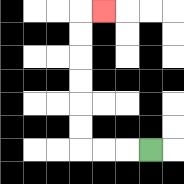{'start': '[6, 6]', 'end': '[4, 0]', 'path_directions': 'L,L,L,U,U,U,U,U,U,R', 'path_coordinates': '[[6, 6], [5, 6], [4, 6], [3, 6], [3, 5], [3, 4], [3, 3], [3, 2], [3, 1], [3, 0], [4, 0]]'}